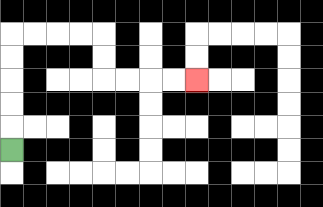{'start': '[0, 6]', 'end': '[8, 3]', 'path_directions': 'U,U,U,U,U,R,R,R,R,D,D,R,R,R,R', 'path_coordinates': '[[0, 6], [0, 5], [0, 4], [0, 3], [0, 2], [0, 1], [1, 1], [2, 1], [3, 1], [4, 1], [4, 2], [4, 3], [5, 3], [6, 3], [7, 3], [8, 3]]'}